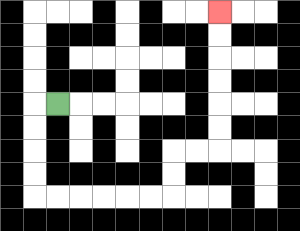{'start': '[2, 4]', 'end': '[9, 0]', 'path_directions': 'L,D,D,D,D,R,R,R,R,R,R,U,U,R,R,U,U,U,U,U,U', 'path_coordinates': '[[2, 4], [1, 4], [1, 5], [1, 6], [1, 7], [1, 8], [2, 8], [3, 8], [4, 8], [5, 8], [6, 8], [7, 8], [7, 7], [7, 6], [8, 6], [9, 6], [9, 5], [9, 4], [9, 3], [9, 2], [9, 1], [9, 0]]'}